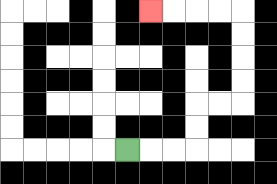{'start': '[5, 6]', 'end': '[6, 0]', 'path_directions': 'R,R,R,U,U,R,R,U,U,U,U,L,L,L,L', 'path_coordinates': '[[5, 6], [6, 6], [7, 6], [8, 6], [8, 5], [8, 4], [9, 4], [10, 4], [10, 3], [10, 2], [10, 1], [10, 0], [9, 0], [8, 0], [7, 0], [6, 0]]'}